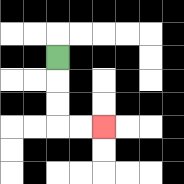{'start': '[2, 2]', 'end': '[4, 5]', 'path_directions': 'D,D,D,R,R', 'path_coordinates': '[[2, 2], [2, 3], [2, 4], [2, 5], [3, 5], [4, 5]]'}